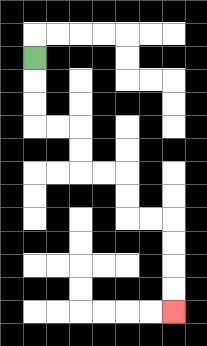{'start': '[1, 2]', 'end': '[7, 13]', 'path_directions': 'D,D,D,R,R,D,D,R,R,D,D,R,R,D,D,D,D', 'path_coordinates': '[[1, 2], [1, 3], [1, 4], [1, 5], [2, 5], [3, 5], [3, 6], [3, 7], [4, 7], [5, 7], [5, 8], [5, 9], [6, 9], [7, 9], [7, 10], [7, 11], [7, 12], [7, 13]]'}